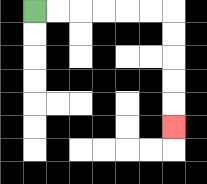{'start': '[1, 0]', 'end': '[7, 5]', 'path_directions': 'R,R,R,R,R,R,D,D,D,D,D', 'path_coordinates': '[[1, 0], [2, 0], [3, 0], [4, 0], [5, 0], [6, 0], [7, 0], [7, 1], [7, 2], [7, 3], [7, 4], [7, 5]]'}